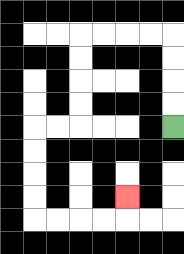{'start': '[7, 5]', 'end': '[5, 8]', 'path_directions': 'U,U,U,U,L,L,L,L,D,D,D,D,L,L,D,D,D,D,R,R,R,R,U', 'path_coordinates': '[[7, 5], [7, 4], [7, 3], [7, 2], [7, 1], [6, 1], [5, 1], [4, 1], [3, 1], [3, 2], [3, 3], [3, 4], [3, 5], [2, 5], [1, 5], [1, 6], [1, 7], [1, 8], [1, 9], [2, 9], [3, 9], [4, 9], [5, 9], [5, 8]]'}